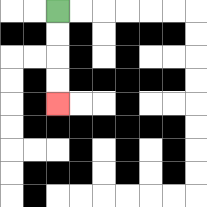{'start': '[2, 0]', 'end': '[2, 4]', 'path_directions': 'D,D,D,D', 'path_coordinates': '[[2, 0], [2, 1], [2, 2], [2, 3], [2, 4]]'}